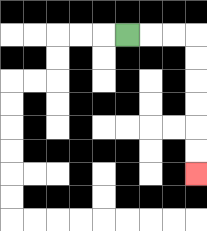{'start': '[5, 1]', 'end': '[8, 7]', 'path_directions': 'R,R,R,D,D,D,D,D,D', 'path_coordinates': '[[5, 1], [6, 1], [7, 1], [8, 1], [8, 2], [8, 3], [8, 4], [8, 5], [8, 6], [8, 7]]'}